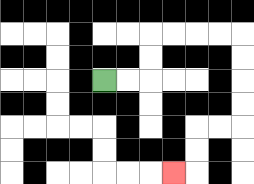{'start': '[4, 3]', 'end': '[7, 7]', 'path_directions': 'R,R,U,U,R,R,R,R,D,D,D,D,L,L,D,D,L', 'path_coordinates': '[[4, 3], [5, 3], [6, 3], [6, 2], [6, 1], [7, 1], [8, 1], [9, 1], [10, 1], [10, 2], [10, 3], [10, 4], [10, 5], [9, 5], [8, 5], [8, 6], [8, 7], [7, 7]]'}